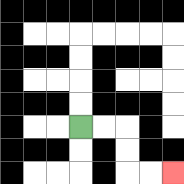{'start': '[3, 5]', 'end': '[7, 7]', 'path_directions': 'R,R,D,D,R,R', 'path_coordinates': '[[3, 5], [4, 5], [5, 5], [5, 6], [5, 7], [6, 7], [7, 7]]'}